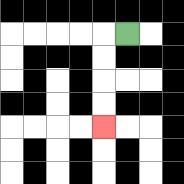{'start': '[5, 1]', 'end': '[4, 5]', 'path_directions': 'L,D,D,D,D', 'path_coordinates': '[[5, 1], [4, 1], [4, 2], [4, 3], [4, 4], [4, 5]]'}